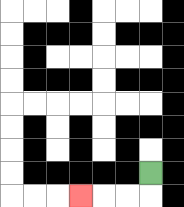{'start': '[6, 7]', 'end': '[3, 8]', 'path_directions': 'D,L,L,L', 'path_coordinates': '[[6, 7], [6, 8], [5, 8], [4, 8], [3, 8]]'}